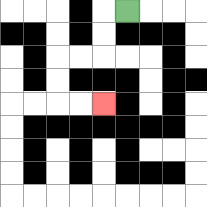{'start': '[5, 0]', 'end': '[4, 4]', 'path_directions': 'L,D,D,L,L,D,D,R,R', 'path_coordinates': '[[5, 0], [4, 0], [4, 1], [4, 2], [3, 2], [2, 2], [2, 3], [2, 4], [3, 4], [4, 4]]'}